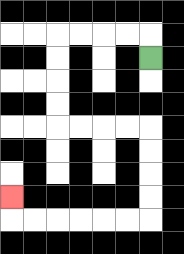{'start': '[6, 2]', 'end': '[0, 8]', 'path_directions': 'U,L,L,L,L,D,D,D,D,R,R,R,R,D,D,D,D,L,L,L,L,L,L,U', 'path_coordinates': '[[6, 2], [6, 1], [5, 1], [4, 1], [3, 1], [2, 1], [2, 2], [2, 3], [2, 4], [2, 5], [3, 5], [4, 5], [5, 5], [6, 5], [6, 6], [6, 7], [6, 8], [6, 9], [5, 9], [4, 9], [3, 9], [2, 9], [1, 9], [0, 9], [0, 8]]'}